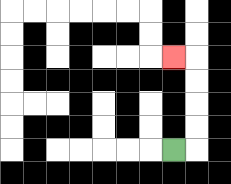{'start': '[7, 6]', 'end': '[7, 2]', 'path_directions': 'R,U,U,U,U,L', 'path_coordinates': '[[7, 6], [8, 6], [8, 5], [8, 4], [8, 3], [8, 2], [7, 2]]'}